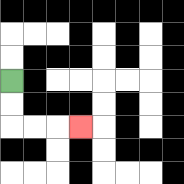{'start': '[0, 3]', 'end': '[3, 5]', 'path_directions': 'D,D,R,R,R', 'path_coordinates': '[[0, 3], [0, 4], [0, 5], [1, 5], [2, 5], [3, 5]]'}